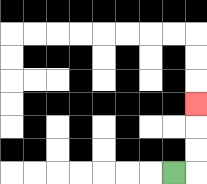{'start': '[7, 7]', 'end': '[8, 4]', 'path_directions': 'R,U,U,U', 'path_coordinates': '[[7, 7], [8, 7], [8, 6], [8, 5], [8, 4]]'}